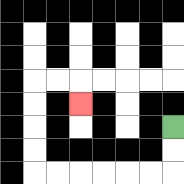{'start': '[7, 5]', 'end': '[3, 4]', 'path_directions': 'D,D,L,L,L,L,L,L,U,U,U,U,R,R,D', 'path_coordinates': '[[7, 5], [7, 6], [7, 7], [6, 7], [5, 7], [4, 7], [3, 7], [2, 7], [1, 7], [1, 6], [1, 5], [1, 4], [1, 3], [2, 3], [3, 3], [3, 4]]'}